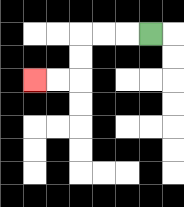{'start': '[6, 1]', 'end': '[1, 3]', 'path_directions': 'L,L,L,D,D,L,L', 'path_coordinates': '[[6, 1], [5, 1], [4, 1], [3, 1], [3, 2], [3, 3], [2, 3], [1, 3]]'}